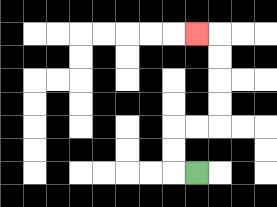{'start': '[8, 7]', 'end': '[8, 1]', 'path_directions': 'L,U,U,R,R,U,U,U,U,L', 'path_coordinates': '[[8, 7], [7, 7], [7, 6], [7, 5], [8, 5], [9, 5], [9, 4], [9, 3], [9, 2], [9, 1], [8, 1]]'}